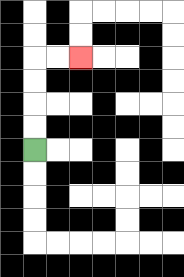{'start': '[1, 6]', 'end': '[3, 2]', 'path_directions': 'U,U,U,U,R,R', 'path_coordinates': '[[1, 6], [1, 5], [1, 4], [1, 3], [1, 2], [2, 2], [3, 2]]'}